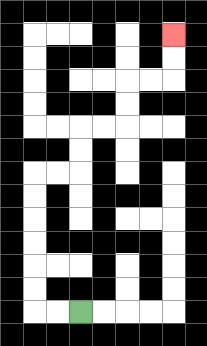{'start': '[3, 13]', 'end': '[7, 1]', 'path_directions': 'L,L,U,U,U,U,U,U,R,R,U,U,R,R,U,U,R,R,U,U', 'path_coordinates': '[[3, 13], [2, 13], [1, 13], [1, 12], [1, 11], [1, 10], [1, 9], [1, 8], [1, 7], [2, 7], [3, 7], [3, 6], [3, 5], [4, 5], [5, 5], [5, 4], [5, 3], [6, 3], [7, 3], [7, 2], [7, 1]]'}